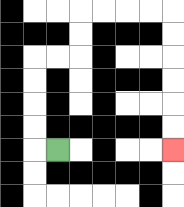{'start': '[2, 6]', 'end': '[7, 6]', 'path_directions': 'L,U,U,U,U,R,R,U,U,R,R,R,R,D,D,D,D,D,D', 'path_coordinates': '[[2, 6], [1, 6], [1, 5], [1, 4], [1, 3], [1, 2], [2, 2], [3, 2], [3, 1], [3, 0], [4, 0], [5, 0], [6, 0], [7, 0], [7, 1], [7, 2], [7, 3], [7, 4], [7, 5], [7, 6]]'}